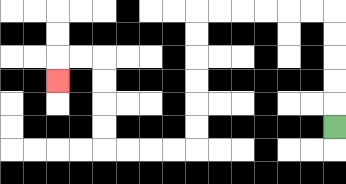{'start': '[14, 5]', 'end': '[2, 3]', 'path_directions': 'U,U,U,U,U,L,L,L,L,L,L,D,D,D,D,D,D,L,L,L,L,U,U,U,U,L,L,D', 'path_coordinates': '[[14, 5], [14, 4], [14, 3], [14, 2], [14, 1], [14, 0], [13, 0], [12, 0], [11, 0], [10, 0], [9, 0], [8, 0], [8, 1], [8, 2], [8, 3], [8, 4], [8, 5], [8, 6], [7, 6], [6, 6], [5, 6], [4, 6], [4, 5], [4, 4], [4, 3], [4, 2], [3, 2], [2, 2], [2, 3]]'}